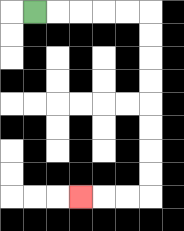{'start': '[1, 0]', 'end': '[3, 8]', 'path_directions': 'R,R,R,R,R,D,D,D,D,D,D,D,D,L,L,L', 'path_coordinates': '[[1, 0], [2, 0], [3, 0], [4, 0], [5, 0], [6, 0], [6, 1], [6, 2], [6, 3], [6, 4], [6, 5], [6, 6], [6, 7], [6, 8], [5, 8], [4, 8], [3, 8]]'}